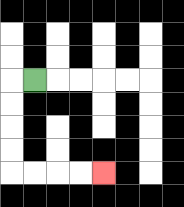{'start': '[1, 3]', 'end': '[4, 7]', 'path_directions': 'L,D,D,D,D,R,R,R,R', 'path_coordinates': '[[1, 3], [0, 3], [0, 4], [0, 5], [0, 6], [0, 7], [1, 7], [2, 7], [3, 7], [4, 7]]'}